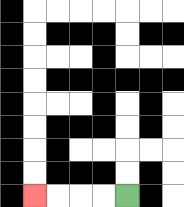{'start': '[5, 8]', 'end': '[1, 8]', 'path_directions': 'L,L,L,L', 'path_coordinates': '[[5, 8], [4, 8], [3, 8], [2, 8], [1, 8]]'}